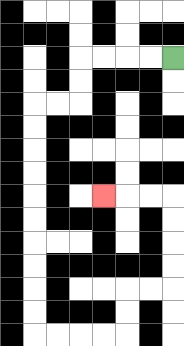{'start': '[7, 2]', 'end': '[4, 8]', 'path_directions': 'L,L,L,L,D,D,L,L,D,D,D,D,D,D,D,D,D,D,R,R,R,R,U,U,R,R,U,U,U,U,L,L,L', 'path_coordinates': '[[7, 2], [6, 2], [5, 2], [4, 2], [3, 2], [3, 3], [3, 4], [2, 4], [1, 4], [1, 5], [1, 6], [1, 7], [1, 8], [1, 9], [1, 10], [1, 11], [1, 12], [1, 13], [1, 14], [2, 14], [3, 14], [4, 14], [5, 14], [5, 13], [5, 12], [6, 12], [7, 12], [7, 11], [7, 10], [7, 9], [7, 8], [6, 8], [5, 8], [4, 8]]'}